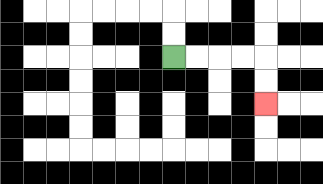{'start': '[7, 2]', 'end': '[11, 4]', 'path_directions': 'R,R,R,R,D,D', 'path_coordinates': '[[7, 2], [8, 2], [9, 2], [10, 2], [11, 2], [11, 3], [11, 4]]'}